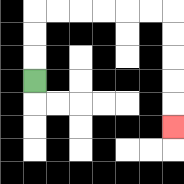{'start': '[1, 3]', 'end': '[7, 5]', 'path_directions': 'U,U,U,R,R,R,R,R,R,D,D,D,D,D', 'path_coordinates': '[[1, 3], [1, 2], [1, 1], [1, 0], [2, 0], [3, 0], [4, 0], [5, 0], [6, 0], [7, 0], [7, 1], [7, 2], [7, 3], [7, 4], [7, 5]]'}